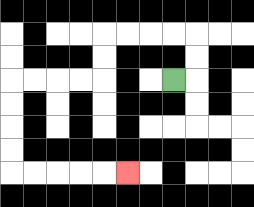{'start': '[7, 3]', 'end': '[5, 7]', 'path_directions': 'R,U,U,L,L,L,L,D,D,L,L,L,L,D,D,D,D,R,R,R,R,R', 'path_coordinates': '[[7, 3], [8, 3], [8, 2], [8, 1], [7, 1], [6, 1], [5, 1], [4, 1], [4, 2], [4, 3], [3, 3], [2, 3], [1, 3], [0, 3], [0, 4], [0, 5], [0, 6], [0, 7], [1, 7], [2, 7], [3, 7], [4, 7], [5, 7]]'}